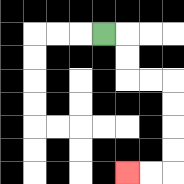{'start': '[4, 1]', 'end': '[5, 7]', 'path_directions': 'R,D,D,R,R,D,D,D,D,L,L', 'path_coordinates': '[[4, 1], [5, 1], [5, 2], [5, 3], [6, 3], [7, 3], [7, 4], [7, 5], [7, 6], [7, 7], [6, 7], [5, 7]]'}